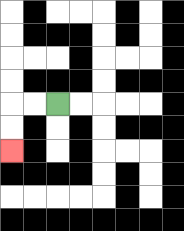{'start': '[2, 4]', 'end': '[0, 6]', 'path_directions': 'L,L,D,D', 'path_coordinates': '[[2, 4], [1, 4], [0, 4], [0, 5], [0, 6]]'}